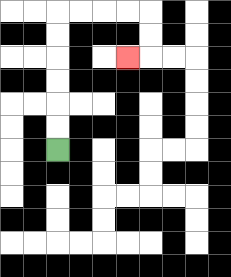{'start': '[2, 6]', 'end': '[5, 2]', 'path_directions': 'U,U,U,U,U,U,R,R,R,R,D,D,L', 'path_coordinates': '[[2, 6], [2, 5], [2, 4], [2, 3], [2, 2], [2, 1], [2, 0], [3, 0], [4, 0], [5, 0], [6, 0], [6, 1], [6, 2], [5, 2]]'}